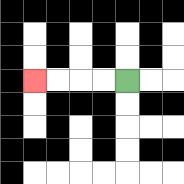{'start': '[5, 3]', 'end': '[1, 3]', 'path_directions': 'L,L,L,L', 'path_coordinates': '[[5, 3], [4, 3], [3, 3], [2, 3], [1, 3]]'}